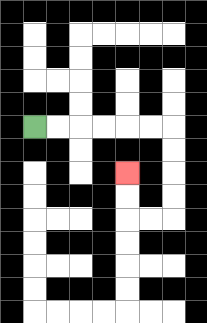{'start': '[1, 5]', 'end': '[5, 7]', 'path_directions': 'R,R,R,R,R,R,D,D,D,D,L,L,U,U', 'path_coordinates': '[[1, 5], [2, 5], [3, 5], [4, 5], [5, 5], [6, 5], [7, 5], [7, 6], [7, 7], [7, 8], [7, 9], [6, 9], [5, 9], [5, 8], [5, 7]]'}